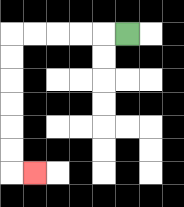{'start': '[5, 1]', 'end': '[1, 7]', 'path_directions': 'L,L,L,L,L,D,D,D,D,D,D,R', 'path_coordinates': '[[5, 1], [4, 1], [3, 1], [2, 1], [1, 1], [0, 1], [0, 2], [0, 3], [0, 4], [0, 5], [0, 6], [0, 7], [1, 7]]'}